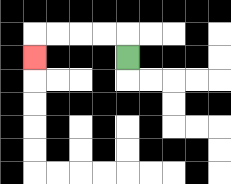{'start': '[5, 2]', 'end': '[1, 2]', 'path_directions': 'U,L,L,L,L,D', 'path_coordinates': '[[5, 2], [5, 1], [4, 1], [3, 1], [2, 1], [1, 1], [1, 2]]'}